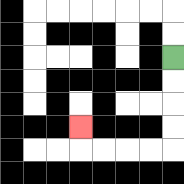{'start': '[7, 2]', 'end': '[3, 5]', 'path_directions': 'D,D,D,D,L,L,L,L,U', 'path_coordinates': '[[7, 2], [7, 3], [7, 4], [7, 5], [7, 6], [6, 6], [5, 6], [4, 6], [3, 6], [3, 5]]'}